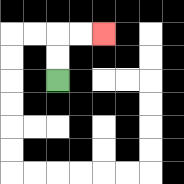{'start': '[2, 3]', 'end': '[4, 1]', 'path_directions': 'U,U,R,R', 'path_coordinates': '[[2, 3], [2, 2], [2, 1], [3, 1], [4, 1]]'}